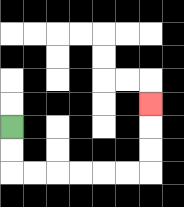{'start': '[0, 5]', 'end': '[6, 4]', 'path_directions': 'D,D,R,R,R,R,R,R,U,U,U', 'path_coordinates': '[[0, 5], [0, 6], [0, 7], [1, 7], [2, 7], [3, 7], [4, 7], [5, 7], [6, 7], [6, 6], [6, 5], [6, 4]]'}